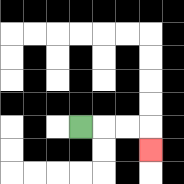{'start': '[3, 5]', 'end': '[6, 6]', 'path_directions': 'R,R,R,D', 'path_coordinates': '[[3, 5], [4, 5], [5, 5], [6, 5], [6, 6]]'}